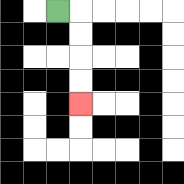{'start': '[2, 0]', 'end': '[3, 4]', 'path_directions': 'R,D,D,D,D', 'path_coordinates': '[[2, 0], [3, 0], [3, 1], [3, 2], [3, 3], [3, 4]]'}